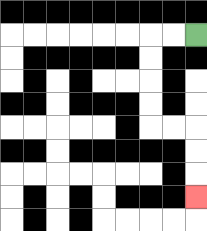{'start': '[8, 1]', 'end': '[8, 8]', 'path_directions': 'L,L,D,D,D,D,R,R,D,D,D', 'path_coordinates': '[[8, 1], [7, 1], [6, 1], [6, 2], [6, 3], [6, 4], [6, 5], [7, 5], [8, 5], [8, 6], [8, 7], [8, 8]]'}